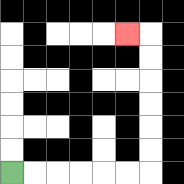{'start': '[0, 7]', 'end': '[5, 1]', 'path_directions': 'R,R,R,R,R,R,U,U,U,U,U,U,L', 'path_coordinates': '[[0, 7], [1, 7], [2, 7], [3, 7], [4, 7], [5, 7], [6, 7], [6, 6], [6, 5], [6, 4], [6, 3], [6, 2], [6, 1], [5, 1]]'}